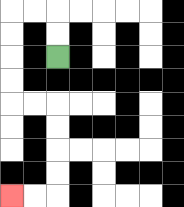{'start': '[2, 2]', 'end': '[0, 8]', 'path_directions': 'U,U,L,L,D,D,D,D,R,R,D,D,D,D,L,L', 'path_coordinates': '[[2, 2], [2, 1], [2, 0], [1, 0], [0, 0], [0, 1], [0, 2], [0, 3], [0, 4], [1, 4], [2, 4], [2, 5], [2, 6], [2, 7], [2, 8], [1, 8], [0, 8]]'}